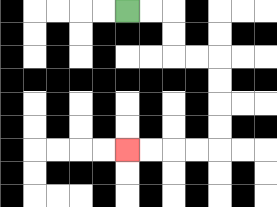{'start': '[5, 0]', 'end': '[5, 6]', 'path_directions': 'R,R,D,D,R,R,D,D,D,D,L,L,L,L', 'path_coordinates': '[[5, 0], [6, 0], [7, 0], [7, 1], [7, 2], [8, 2], [9, 2], [9, 3], [9, 4], [9, 5], [9, 6], [8, 6], [7, 6], [6, 6], [5, 6]]'}